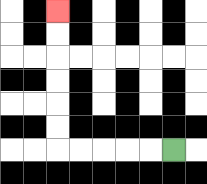{'start': '[7, 6]', 'end': '[2, 0]', 'path_directions': 'L,L,L,L,L,U,U,U,U,U,U', 'path_coordinates': '[[7, 6], [6, 6], [5, 6], [4, 6], [3, 6], [2, 6], [2, 5], [2, 4], [2, 3], [2, 2], [2, 1], [2, 0]]'}